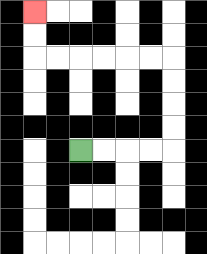{'start': '[3, 6]', 'end': '[1, 0]', 'path_directions': 'R,R,R,R,U,U,U,U,L,L,L,L,L,L,U,U', 'path_coordinates': '[[3, 6], [4, 6], [5, 6], [6, 6], [7, 6], [7, 5], [7, 4], [7, 3], [7, 2], [6, 2], [5, 2], [4, 2], [3, 2], [2, 2], [1, 2], [1, 1], [1, 0]]'}